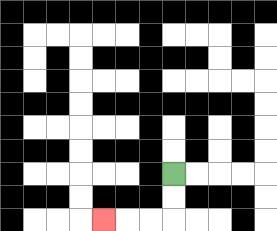{'start': '[7, 7]', 'end': '[4, 9]', 'path_directions': 'D,D,L,L,L', 'path_coordinates': '[[7, 7], [7, 8], [7, 9], [6, 9], [5, 9], [4, 9]]'}